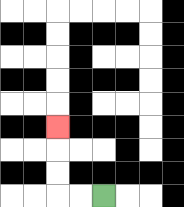{'start': '[4, 8]', 'end': '[2, 5]', 'path_directions': 'L,L,U,U,U', 'path_coordinates': '[[4, 8], [3, 8], [2, 8], [2, 7], [2, 6], [2, 5]]'}